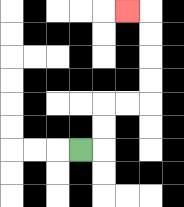{'start': '[3, 6]', 'end': '[5, 0]', 'path_directions': 'R,U,U,R,R,U,U,U,U,L', 'path_coordinates': '[[3, 6], [4, 6], [4, 5], [4, 4], [5, 4], [6, 4], [6, 3], [6, 2], [6, 1], [6, 0], [5, 0]]'}